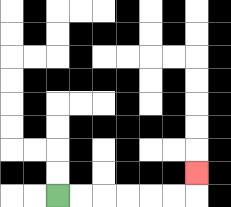{'start': '[2, 8]', 'end': '[8, 7]', 'path_directions': 'R,R,R,R,R,R,U', 'path_coordinates': '[[2, 8], [3, 8], [4, 8], [5, 8], [6, 8], [7, 8], [8, 8], [8, 7]]'}